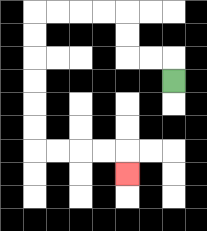{'start': '[7, 3]', 'end': '[5, 7]', 'path_directions': 'U,L,L,U,U,L,L,L,L,D,D,D,D,D,D,R,R,R,R,D', 'path_coordinates': '[[7, 3], [7, 2], [6, 2], [5, 2], [5, 1], [5, 0], [4, 0], [3, 0], [2, 0], [1, 0], [1, 1], [1, 2], [1, 3], [1, 4], [1, 5], [1, 6], [2, 6], [3, 6], [4, 6], [5, 6], [5, 7]]'}